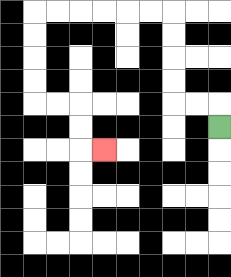{'start': '[9, 5]', 'end': '[4, 6]', 'path_directions': 'U,L,L,U,U,U,U,L,L,L,L,L,L,D,D,D,D,R,R,D,D,R', 'path_coordinates': '[[9, 5], [9, 4], [8, 4], [7, 4], [7, 3], [7, 2], [7, 1], [7, 0], [6, 0], [5, 0], [4, 0], [3, 0], [2, 0], [1, 0], [1, 1], [1, 2], [1, 3], [1, 4], [2, 4], [3, 4], [3, 5], [3, 6], [4, 6]]'}